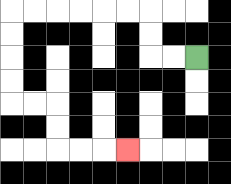{'start': '[8, 2]', 'end': '[5, 6]', 'path_directions': 'L,L,U,U,L,L,L,L,L,L,D,D,D,D,R,R,D,D,R,R,R', 'path_coordinates': '[[8, 2], [7, 2], [6, 2], [6, 1], [6, 0], [5, 0], [4, 0], [3, 0], [2, 0], [1, 0], [0, 0], [0, 1], [0, 2], [0, 3], [0, 4], [1, 4], [2, 4], [2, 5], [2, 6], [3, 6], [4, 6], [5, 6]]'}